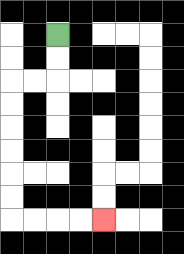{'start': '[2, 1]', 'end': '[4, 9]', 'path_directions': 'D,D,L,L,D,D,D,D,D,D,R,R,R,R', 'path_coordinates': '[[2, 1], [2, 2], [2, 3], [1, 3], [0, 3], [0, 4], [0, 5], [0, 6], [0, 7], [0, 8], [0, 9], [1, 9], [2, 9], [3, 9], [4, 9]]'}